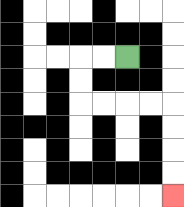{'start': '[5, 2]', 'end': '[7, 8]', 'path_directions': 'L,L,D,D,R,R,R,R,D,D,D,D', 'path_coordinates': '[[5, 2], [4, 2], [3, 2], [3, 3], [3, 4], [4, 4], [5, 4], [6, 4], [7, 4], [7, 5], [7, 6], [7, 7], [7, 8]]'}